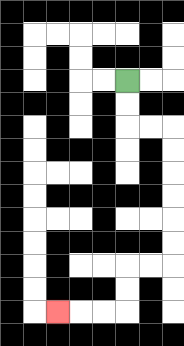{'start': '[5, 3]', 'end': '[2, 13]', 'path_directions': 'D,D,R,R,D,D,D,D,D,D,L,L,D,D,L,L,L', 'path_coordinates': '[[5, 3], [5, 4], [5, 5], [6, 5], [7, 5], [7, 6], [7, 7], [7, 8], [7, 9], [7, 10], [7, 11], [6, 11], [5, 11], [5, 12], [5, 13], [4, 13], [3, 13], [2, 13]]'}